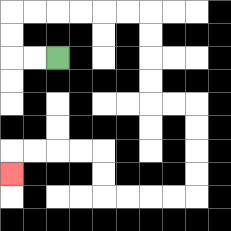{'start': '[2, 2]', 'end': '[0, 7]', 'path_directions': 'L,L,U,U,R,R,R,R,R,R,D,D,D,D,R,R,D,D,D,D,L,L,L,L,U,U,L,L,L,L,D', 'path_coordinates': '[[2, 2], [1, 2], [0, 2], [0, 1], [0, 0], [1, 0], [2, 0], [3, 0], [4, 0], [5, 0], [6, 0], [6, 1], [6, 2], [6, 3], [6, 4], [7, 4], [8, 4], [8, 5], [8, 6], [8, 7], [8, 8], [7, 8], [6, 8], [5, 8], [4, 8], [4, 7], [4, 6], [3, 6], [2, 6], [1, 6], [0, 6], [0, 7]]'}